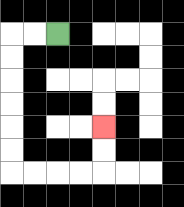{'start': '[2, 1]', 'end': '[4, 5]', 'path_directions': 'L,L,D,D,D,D,D,D,R,R,R,R,U,U', 'path_coordinates': '[[2, 1], [1, 1], [0, 1], [0, 2], [0, 3], [0, 4], [0, 5], [0, 6], [0, 7], [1, 7], [2, 7], [3, 7], [4, 7], [4, 6], [4, 5]]'}